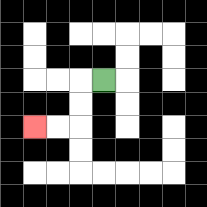{'start': '[4, 3]', 'end': '[1, 5]', 'path_directions': 'L,D,D,L,L', 'path_coordinates': '[[4, 3], [3, 3], [3, 4], [3, 5], [2, 5], [1, 5]]'}